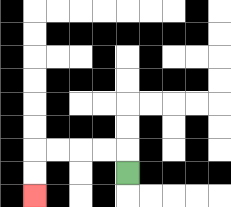{'start': '[5, 7]', 'end': '[1, 8]', 'path_directions': 'U,L,L,L,L,D,D', 'path_coordinates': '[[5, 7], [5, 6], [4, 6], [3, 6], [2, 6], [1, 6], [1, 7], [1, 8]]'}